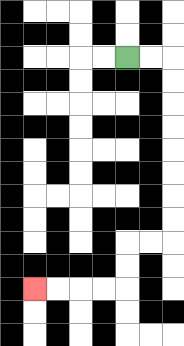{'start': '[5, 2]', 'end': '[1, 12]', 'path_directions': 'R,R,D,D,D,D,D,D,D,D,L,L,D,D,L,L,L,L', 'path_coordinates': '[[5, 2], [6, 2], [7, 2], [7, 3], [7, 4], [7, 5], [7, 6], [7, 7], [7, 8], [7, 9], [7, 10], [6, 10], [5, 10], [5, 11], [5, 12], [4, 12], [3, 12], [2, 12], [1, 12]]'}